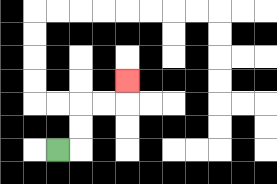{'start': '[2, 6]', 'end': '[5, 3]', 'path_directions': 'R,U,U,R,R,U', 'path_coordinates': '[[2, 6], [3, 6], [3, 5], [3, 4], [4, 4], [5, 4], [5, 3]]'}